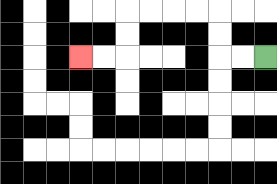{'start': '[11, 2]', 'end': '[3, 2]', 'path_directions': 'L,L,U,U,L,L,L,L,D,D,L,L', 'path_coordinates': '[[11, 2], [10, 2], [9, 2], [9, 1], [9, 0], [8, 0], [7, 0], [6, 0], [5, 0], [5, 1], [5, 2], [4, 2], [3, 2]]'}